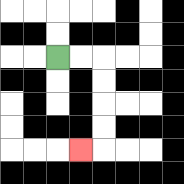{'start': '[2, 2]', 'end': '[3, 6]', 'path_directions': 'R,R,D,D,D,D,L', 'path_coordinates': '[[2, 2], [3, 2], [4, 2], [4, 3], [4, 4], [4, 5], [4, 6], [3, 6]]'}